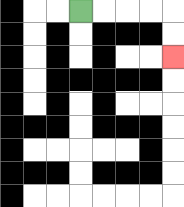{'start': '[3, 0]', 'end': '[7, 2]', 'path_directions': 'R,R,R,R,D,D', 'path_coordinates': '[[3, 0], [4, 0], [5, 0], [6, 0], [7, 0], [7, 1], [7, 2]]'}